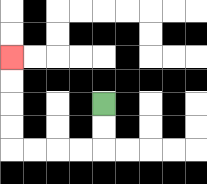{'start': '[4, 4]', 'end': '[0, 2]', 'path_directions': 'D,D,L,L,L,L,U,U,U,U', 'path_coordinates': '[[4, 4], [4, 5], [4, 6], [3, 6], [2, 6], [1, 6], [0, 6], [0, 5], [0, 4], [0, 3], [0, 2]]'}